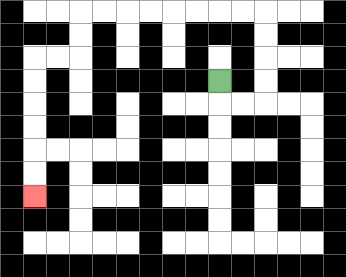{'start': '[9, 3]', 'end': '[1, 8]', 'path_directions': 'D,R,R,U,U,U,U,L,L,L,L,L,L,L,L,D,D,L,L,D,D,D,D,D,D', 'path_coordinates': '[[9, 3], [9, 4], [10, 4], [11, 4], [11, 3], [11, 2], [11, 1], [11, 0], [10, 0], [9, 0], [8, 0], [7, 0], [6, 0], [5, 0], [4, 0], [3, 0], [3, 1], [3, 2], [2, 2], [1, 2], [1, 3], [1, 4], [1, 5], [1, 6], [1, 7], [1, 8]]'}